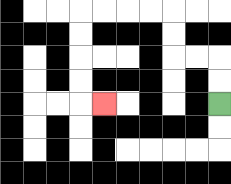{'start': '[9, 4]', 'end': '[4, 4]', 'path_directions': 'U,U,L,L,U,U,L,L,L,L,D,D,D,D,R', 'path_coordinates': '[[9, 4], [9, 3], [9, 2], [8, 2], [7, 2], [7, 1], [7, 0], [6, 0], [5, 0], [4, 0], [3, 0], [3, 1], [3, 2], [3, 3], [3, 4], [4, 4]]'}